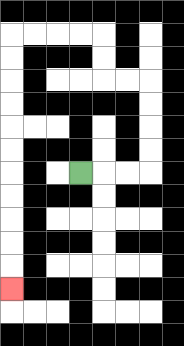{'start': '[3, 7]', 'end': '[0, 12]', 'path_directions': 'R,R,R,U,U,U,U,L,L,U,U,L,L,L,L,D,D,D,D,D,D,D,D,D,D,D', 'path_coordinates': '[[3, 7], [4, 7], [5, 7], [6, 7], [6, 6], [6, 5], [6, 4], [6, 3], [5, 3], [4, 3], [4, 2], [4, 1], [3, 1], [2, 1], [1, 1], [0, 1], [0, 2], [0, 3], [0, 4], [0, 5], [0, 6], [0, 7], [0, 8], [0, 9], [0, 10], [0, 11], [0, 12]]'}